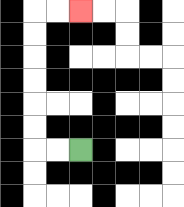{'start': '[3, 6]', 'end': '[3, 0]', 'path_directions': 'L,L,U,U,U,U,U,U,R,R', 'path_coordinates': '[[3, 6], [2, 6], [1, 6], [1, 5], [1, 4], [1, 3], [1, 2], [1, 1], [1, 0], [2, 0], [3, 0]]'}